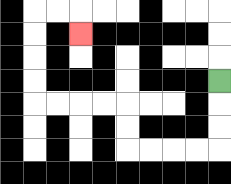{'start': '[9, 3]', 'end': '[3, 1]', 'path_directions': 'D,D,D,L,L,L,L,U,U,L,L,L,L,U,U,U,U,R,R,D', 'path_coordinates': '[[9, 3], [9, 4], [9, 5], [9, 6], [8, 6], [7, 6], [6, 6], [5, 6], [5, 5], [5, 4], [4, 4], [3, 4], [2, 4], [1, 4], [1, 3], [1, 2], [1, 1], [1, 0], [2, 0], [3, 0], [3, 1]]'}